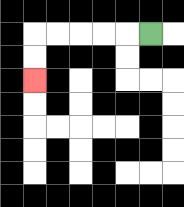{'start': '[6, 1]', 'end': '[1, 3]', 'path_directions': 'L,L,L,L,L,D,D', 'path_coordinates': '[[6, 1], [5, 1], [4, 1], [3, 1], [2, 1], [1, 1], [1, 2], [1, 3]]'}